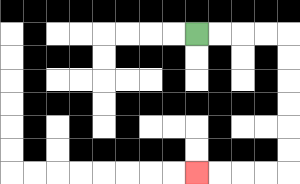{'start': '[8, 1]', 'end': '[8, 7]', 'path_directions': 'R,R,R,R,D,D,D,D,D,D,L,L,L,L', 'path_coordinates': '[[8, 1], [9, 1], [10, 1], [11, 1], [12, 1], [12, 2], [12, 3], [12, 4], [12, 5], [12, 6], [12, 7], [11, 7], [10, 7], [9, 7], [8, 7]]'}